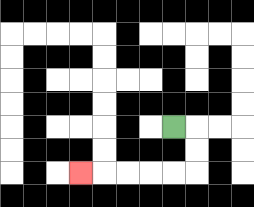{'start': '[7, 5]', 'end': '[3, 7]', 'path_directions': 'R,D,D,L,L,L,L,L', 'path_coordinates': '[[7, 5], [8, 5], [8, 6], [8, 7], [7, 7], [6, 7], [5, 7], [4, 7], [3, 7]]'}